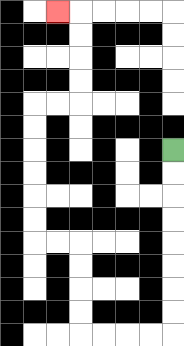{'start': '[7, 6]', 'end': '[2, 0]', 'path_directions': 'D,D,D,D,D,D,D,D,L,L,L,L,U,U,U,U,L,L,U,U,U,U,U,U,R,R,U,U,U,U,L', 'path_coordinates': '[[7, 6], [7, 7], [7, 8], [7, 9], [7, 10], [7, 11], [7, 12], [7, 13], [7, 14], [6, 14], [5, 14], [4, 14], [3, 14], [3, 13], [3, 12], [3, 11], [3, 10], [2, 10], [1, 10], [1, 9], [1, 8], [1, 7], [1, 6], [1, 5], [1, 4], [2, 4], [3, 4], [3, 3], [3, 2], [3, 1], [3, 0], [2, 0]]'}